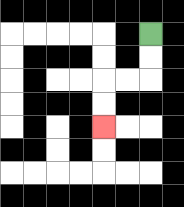{'start': '[6, 1]', 'end': '[4, 5]', 'path_directions': 'D,D,L,L,D,D', 'path_coordinates': '[[6, 1], [6, 2], [6, 3], [5, 3], [4, 3], [4, 4], [4, 5]]'}